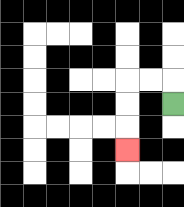{'start': '[7, 4]', 'end': '[5, 6]', 'path_directions': 'U,L,L,D,D,D', 'path_coordinates': '[[7, 4], [7, 3], [6, 3], [5, 3], [5, 4], [5, 5], [5, 6]]'}